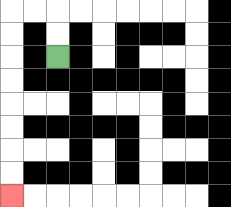{'start': '[2, 2]', 'end': '[0, 8]', 'path_directions': 'U,U,L,L,D,D,D,D,D,D,D,D', 'path_coordinates': '[[2, 2], [2, 1], [2, 0], [1, 0], [0, 0], [0, 1], [0, 2], [0, 3], [0, 4], [0, 5], [0, 6], [0, 7], [0, 8]]'}